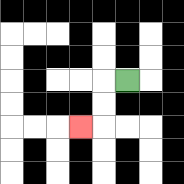{'start': '[5, 3]', 'end': '[3, 5]', 'path_directions': 'L,D,D,L', 'path_coordinates': '[[5, 3], [4, 3], [4, 4], [4, 5], [3, 5]]'}